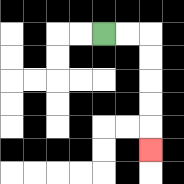{'start': '[4, 1]', 'end': '[6, 6]', 'path_directions': 'R,R,D,D,D,D,D', 'path_coordinates': '[[4, 1], [5, 1], [6, 1], [6, 2], [6, 3], [6, 4], [6, 5], [6, 6]]'}